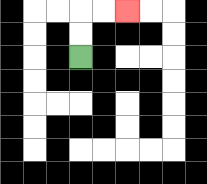{'start': '[3, 2]', 'end': '[5, 0]', 'path_directions': 'U,U,R,R', 'path_coordinates': '[[3, 2], [3, 1], [3, 0], [4, 0], [5, 0]]'}